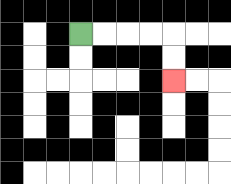{'start': '[3, 1]', 'end': '[7, 3]', 'path_directions': 'R,R,R,R,D,D', 'path_coordinates': '[[3, 1], [4, 1], [5, 1], [6, 1], [7, 1], [7, 2], [7, 3]]'}